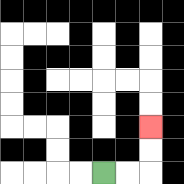{'start': '[4, 7]', 'end': '[6, 5]', 'path_directions': 'R,R,U,U', 'path_coordinates': '[[4, 7], [5, 7], [6, 7], [6, 6], [6, 5]]'}